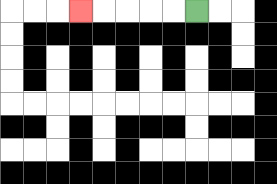{'start': '[8, 0]', 'end': '[3, 0]', 'path_directions': 'L,L,L,L,L', 'path_coordinates': '[[8, 0], [7, 0], [6, 0], [5, 0], [4, 0], [3, 0]]'}